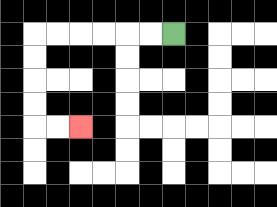{'start': '[7, 1]', 'end': '[3, 5]', 'path_directions': 'L,L,L,L,L,L,D,D,D,D,R,R', 'path_coordinates': '[[7, 1], [6, 1], [5, 1], [4, 1], [3, 1], [2, 1], [1, 1], [1, 2], [1, 3], [1, 4], [1, 5], [2, 5], [3, 5]]'}